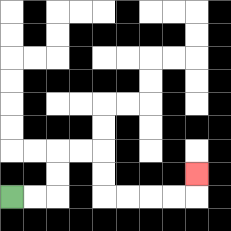{'start': '[0, 8]', 'end': '[8, 7]', 'path_directions': 'R,R,U,U,R,R,D,D,R,R,R,R,U', 'path_coordinates': '[[0, 8], [1, 8], [2, 8], [2, 7], [2, 6], [3, 6], [4, 6], [4, 7], [4, 8], [5, 8], [6, 8], [7, 8], [8, 8], [8, 7]]'}